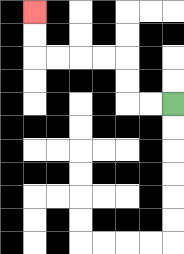{'start': '[7, 4]', 'end': '[1, 0]', 'path_directions': 'L,L,U,U,L,L,L,L,U,U', 'path_coordinates': '[[7, 4], [6, 4], [5, 4], [5, 3], [5, 2], [4, 2], [3, 2], [2, 2], [1, 2], [1, 1], [1, 0]]'}